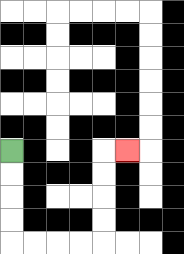{'start': '[0, 6]', 'end': '[5, 6]', 'path_directions': 'D,D,D,D,R,R,R,R,U,U,U,U,R', 'path_coordinates': '[[0, 6], [0, 7], [0, 8], [0, 9], [0, 10], [1, 10], [2, 10], [3, 10], [4, 10], [4, 9], [4, 8], [4, 7], [4, 6], [5, 6]]'}